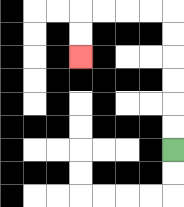{'start': '[7, 6]', 'end': '[3, 2]', 'path_directions': 'U,U,U,U,U,U,L,L,L,L,D,D', 'path_coordinates': '[[7, 6], [7, 5], [7, 4], [7, 3], [7, 2], [7, 1], [7, 0], [6, 0], [5, 0], [4, 0], [3, 0], [3, 1], [3, 2]]'}